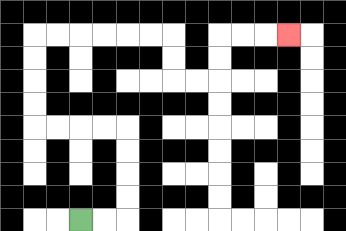{'start': '[3, 9]', 'end': '[12, 1]', 'path_directions': 'R,R,U,U,U,U,L,L,L,L,U,U,U,U,R,R,R,R,R,R,D,D,R,R,U,U,R,R,R', 'path_coordinates': '[[3, 9], [4, 9], [5, 9], [5, 8], [5, 7], [5, 6], [5, 5], [4, 5], [3, 5], [2, 5], [1, 5], [1, 4], [1, 3], [1, 2], [1, 1], [2, 1], [3, 1], [4, 1], [5, 1], [6, 1], [7, 1], [7, 2], [7, 3], [8, 3], [9, 3], [9, 2], [9, 1], [10, 1], [11, 1], [12, 1]]'}